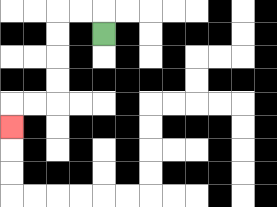{'start': '[4, 1]', 'end': '[0, 5]', 'path_directions': 'U,L,L,D,D,D,D,L,L,D', 'path_coordinates': '[[4, 1], [4, 0], [3, 0], [2, 0], [2, 1], [2, 2], [2, 3], [2, 4], [1, 4], [0, 4], [0, 5]]'}